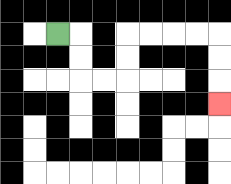{'start': '[2, 1]', 'end': '[9, 4]', 'path_directions': 'R,D,D,R,R,U,U,R,R,R,R,D,D,D', 'path_coordinates': '[[2, 1], [3, 1], [3, 2], [3, 3], [4, 3], [5, 3], [5, 2], [5, 1], [6, 1], [7, 1], [8, 1], [9, 1], [9, 2], [9, 3], [9, 4]]'}